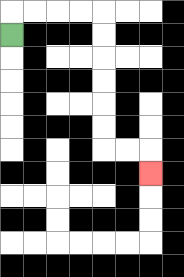{'start': '[0, 1]', 'end': '[6, 7]', 'path_directions': 'U,R,R,R,R,D,D,D,D,D,D,R,R,D', 'path_coordinates': '[[0, 1], [0, 0], [1, 0], [2, 0], [3, 0], [4, 0], [4, 1], [4, 2], [4, 3], [4, 4], [4, 5], [4, 6], [5, 6], [6, 6], [6, 7]]'}